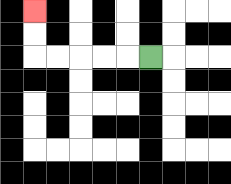{'start': '[6, 2]', 'end': '[1, 0]', 'path_directions': 'L,L,L,L,L,U,U', 'path_coordinates': '[[6, 2], [5, 2], [4, 2], [3, 2], [2, 2], [1, 2], [1, 1], [1, 0]]'}